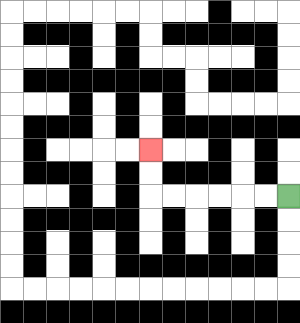{'start': '[12, 8]', 'end': '[6, 6]', 'path_directions': 'L,L,L,L,L,L,U,U', 'path_coordinates': '[[12, 8], [11, 8], [10, 8], [9, 8], [8, 8], [7, 8], [6, 8], [6, 7], [6, 6]]'}